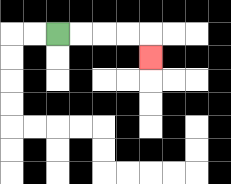{'start': '[2, 1]', 'end': '[6, 2]', 'path_directions': 'R,R,R,R,D', 'path_coordinates': '[[2, 1], [3, 1], [4, 1], [5, 1], [6, 1], [6, 2]]'}